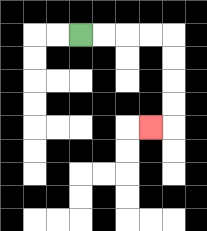{'start': '[3, 1]', 'end': '[6, 5]', 'path_directions': 'R,R,R,R,D,D,D,D,L', 'path_coordinates': '[[3, 1], [4, 1], [5, 1], [6, 1], [7, 1], [7, 2], [7, 3], [7, 4], [7, 5], [6, 5]]'}